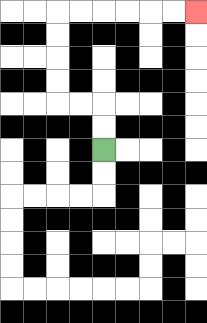{'start': '[4, 6]', 'end': '[8, 0]', 'path_directions': 'U,U,L,L,U,U,U,U,R,R,R,R,R,R', 'path_coordinates': '[[4, 6], [4, 5], [4, 4], [3, 4], [2, 4], [2, 3], [2, 2], [2, 1], [2, 0], [3, 0], [4, 0], [5, 0], [6, 0], [7, 0], [8, 0]]'}